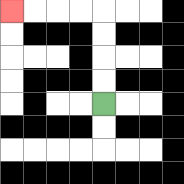{'start': '[4, 4]', 'end': '[0, 0]', 'path_directions': 'U,U,U,U,L,L,L,L', 'path_coordinates': '[[4, 4], [4, 3], [4, 2], [4, 1], [4, 0], [3, 0], [2, 0], [1, 0], [0, 0]]'}